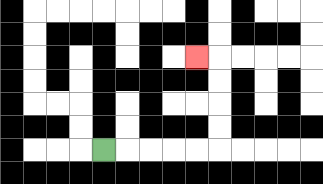{'start': '[4, 6]', 'end': '[8, 2]', 'path_directions': 'R,R,R,R,R,U,U,U,U,L', 'path_coordinates': '[[4, 6], [5, 6], [6, 6], [7, 6], [8, 6], [9, 6], [9, 5], [9, 4], [9, 3], [9, 2], [8, 2]]'}